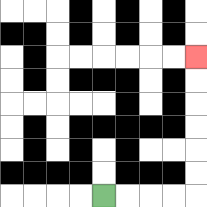{'start': '[4, 8]', 'end': '[8, 2]', 'path_directions': 'R,R,R,R,U,U,U,U,U,U', 'path_coordinates': '[[4, 8], [5, 8], [6, 8], [7, 8], [8, 8], [8, 7], [8, 6], [8, 5], [8, 4], [8, 3], [8, 2]]'}